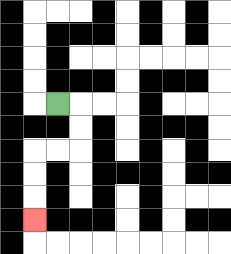{'start': '[2, 4]', 'end': '[1, 9]', 'path_directions': 'R,D,D,L,L,D,D,D', 'path_coordinates': '[[2, 4], [3, 4], [3, 5], [3, 6], [2, 6], [1, 6], [1, 7], [1, 8], [1, 9]]'}